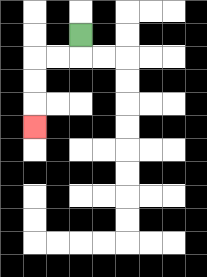{'start': '[3, 1]', 'end': '[1, 5]', 'path_directions': 'D,L,L,D,D,D', 'path_coordinates': '[[3, 1], [3, 2], [2, 2], [1, 2], [1, 3], [1, 4], [1, 5]]'}